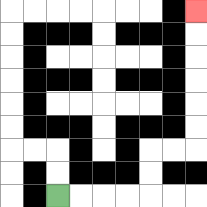{'start': '[2, 8]', 'end': '[8, 0]', 'path_directions': 'R,R,R,R,U,U,R,R,U,U,U,U,U,U', 'path_coordinates': '[[2, 8], [3, 8], [4, 8], [5, 8], [6, 8], [6, 7], [6, 6], [7, 6], [8, 6], [8, 5], [8, 4], [8, 3], [8, 2], [8, 1], [8, 0]]'}